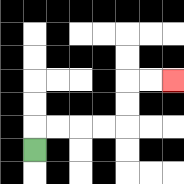{'start': '[1, 6]', 'end': '[7, 3]', 'path_directions': 'U,R,R,R,R,U,U,R,R', 'path_coordinates': '[[1, 6], [1, 5], [2, 5], [3, 5], [4, 5], [5, 5], [5, 4], [5, 3], [6, 3], [7, 3]]'}